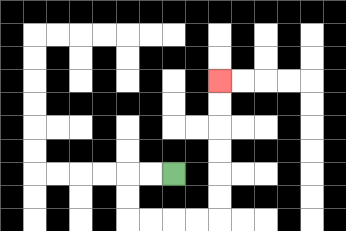{'start': '[7, 7]', 'end': '[9, 3]', 'path_directions': 'L,L,D,D,R,R,R,R,U,U,U,U,U,U', 'path_coordinates': '[[7, 7], [6, 7], [5, 7], [5, 8], [5, 9], [6, 9], [7, 9], [8, 9], [9, 9], [9, 8], [9, 7], [9, 6], [9, 5], [9, 4], [9, 3]]'}